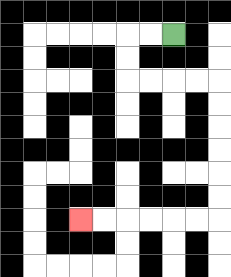{'start': '[7, 1]', 'end': '[3, 9]', 'path_directions': 'L,L,D,D,R,R,R,R,D,D,D,D,D,D,L,L,L,L,L,L', 'path_coordinates': '[[7, 1], [6, 1], [5, 1], [5, 2], [5, 3], [6, 3], [7, 3], [8, 3], [9, 3], [9, 4], [9, 5], [9, 6], [9, 7], [9, 8], [9, 9], [8, 9], [7, 9], [6, 9], [5, 9], [4, 9], [3, 9]]'}